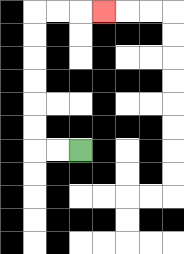{'start': '[3, 6]', 'end': '[4, 0]', 'path_directions': 'L,L,U,U,U,U,U,U,R,R,R', 'path_coordinates': '[[3, 6], [2, 6], [1, 6], [1, 5], [1, 4], [1, 3], [1, 2], [1, 1], [1, 0], [2, 0], [3, 0], [4, 0]]'}